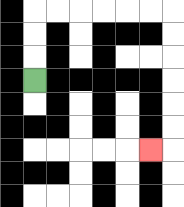{'start': '[1, 3]', 'end': '[6, 6]', 'path_directions': 'U,U,U,R,R,R,R,R,R,D,D,D,D,D,D,L', 'path_coordinates': '[[1, 3], [1, 2], [1, 1], [1, 0], [2, 0], [3, 0], [4, 0], [5, 0], [6, 0], [7, 0], [7, 1], [7, 2], [7, 3], [7, 4], [7, 5], [7, 6], [6, 6]]'}